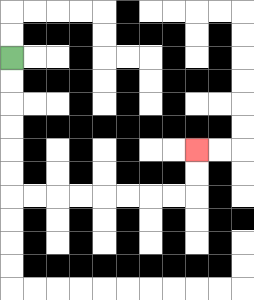{'start': '[0, 2]', 'end': '[8, 6]', 'path_directions': 'D,D,D,D,D,D,R,R,R,R,R,R,R,R,U,U', 'path_coordinates': '[[0, 2], [0, 3], [0, 4], [0, 5], [0, 6], [0, 7], [0, 8], [1, 8], [2, 8], [3, 8], [4, 8], [5, 8], [6, 8], [7, 8], [8, 8], [8, 7], [8, 6]]'}